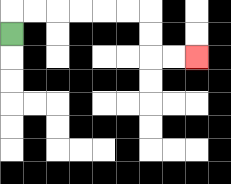{'start': '[0, 1]', 'end': '[8, 2]', 'path_directions': 'U,R,R,R,R,R,R,D,D,R,R', 'path_coordinates': '[[0, 1], [0, 0], [1, 0], [2, 0], [3, 0], [4, 0], [5, 0], [6, 0], [6, 1], [6, 2], [7, 2], [8, 2]]'}